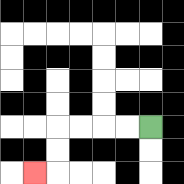{'start': '[6, 5]', 'end': '[1, 7]', 'path_directions': 'L,L,L,L,D,D,L', 'path_coordinates': '[[6, 5], [5, 5], [4, 5], [3, 5], [2, 5], [2, 6], [2, 7], [1, 7]]'}